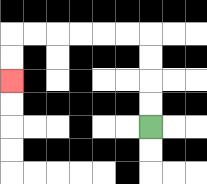{'start': '[6, 5]', 'end': '[0, 3]', 'path_directions': 'U,U,U,U,L,L,L,L,L,L,D,D', 'path_coordinates': '[[6, 5], [6, 4], [6, 3], [6, 2], [6, 1], [5, 1], [4, 1], [3, 1], [2, 1], [1, 1], [0, 1], [0, 2], [0, 3]]'}